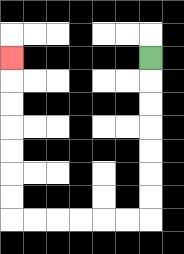{'start': '[6, 2]', 'end': '[0, 2]', 'path_directions': 'D,D,D,D,D,D,D,L,L,L,L,L,L,U,U,U,U,U,U,U', 'path_coordinates': '[[6, 2], [6, 3], [6, 4], [6, 5], [6, 6], [6, 7], [6, 8], [6, 9], [5, 9], [4, 9], [3, 9], [2, 9], [1, 9], [0, 9], [0, 8], [0, 7], [0, 6], [0, 5], [0, 4], [0, 3], [0, 2]]'}